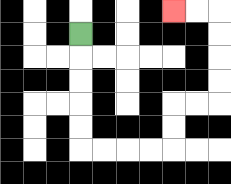{'start': '[3, 1]', 'end': '[7, 0]', 'path_directions': 'D,D,D,D,D,R,R,R,R,U,U,R,R,U,U,U,U,L,L', 'path_coordinates': '[[3, 1], [3, 2], [3, 3], [3, 4], [3, 5], [3, 6], [4, 6], [5, 6], [6, 6], [7, 6], [7, 5], [7, 4], [8, 4], [9, 4], [9, 3], [9, 2], [9, 1], [9, 0], [8, 0], [7, 0]]'}